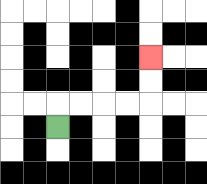{'start': '[2, 5]', 'end': '[6, 2]', 'path_directions': 'U,R,R,R,R,U,U', 'path_coordinates': '[[2, 5], [2, 4], [3, 4], [4, 4], [5, 4], [6, 4], [6, 3], [6, 2]]'}